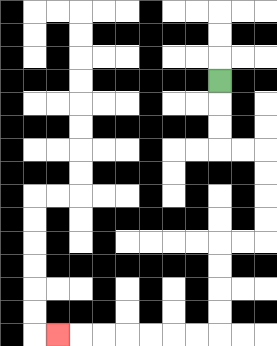{'start': '[9, 3]', 'end': '[2, 14]', 'path_directions': 'D,D,D,R,R,D,D,D,D,L,L,D,D,D,D,L,L,L,L,L,L,L', 'path_coordinates': '[[9, 3], [9, 4], [9, 5], [9, 6], [10, 6], [11, 6], [11, 7], [11, 8], [11, 9], [11, 10], [10, 10], [9, 10], [9, 11], [9, 12], [9, 13], [9, 14], [8, 14], [7, 14], [6, 14], [5, 14], [4, 14], [3, 14], [2, 14]]'}